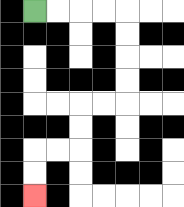{'start': '[1, 0]', 'end': '[1, 8]', 'path_directions': 'R,R,R,R,D,D,D,D,L,L,D,D,L,L,D,D', 'path_coordinates': '[[1, 0], [2, 0], [3, 0], [4, 0], [5, 0], [5, 1], [5, 2], [5, 3], [5, 4], [4, 4], [3, 4], [3, 5], [3, 6], [2, 6], [1, 6], [1, 7], [1, 8]]'}